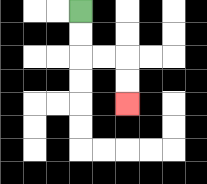{'start': '[3, 0]', 'end': '[5, 4]', 'path_directions': 'D,D,R,R,D,D', 'path_coordinates': '[[3, 0], [3, 1], [3, 2], [4, 2], [5, 2], [5, 3], [5, 4]]'}